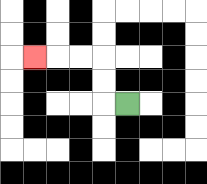{'start': '[5, 4]', 'end': '[1, 2]', 'path_directions': 'L,U,U,L,L,L', 'path_coordinates': '[[5, 4], [4, 4], [4, 3], [4, 2], [3, 2], [2, 2], [1, 2]]'}